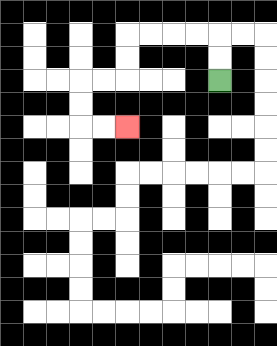{'start': '[9, 3]', 'end': '[5, 5]', 'path_directions': 'U,U,L,L,L,L,D,D,L,L,D,D,R,R', 'path_coordinates': '[[9, 3], [9, 2], [9, 1], [8, 1], [7, 1], [6, 1], [5, 1], [5, 2], [5, 3], [4, 3], [3, 3], [3, 4], [3, 5], [4, 5], [5, 5]]'}